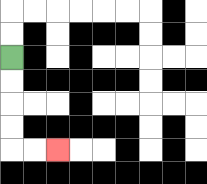{'start': '[0, 2]', 'end': '[2, 6]', 'path_directions': 'D,D,D,D,R,R', 'path_coordinates': '[[0, 2], [0, 3], [0, 4], [0, 5], [0, 6], [1, 6], [2, 6]]'}